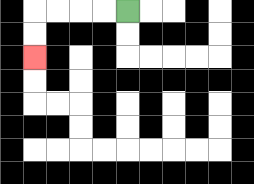{'start': '[5, 0]', 'end': '[1, 2]', 'path_directions': 'L,L,L,L,D,D', 'path_coordinates': '[[5, 0], [4, 0], [3, 0], [2, 0], [1, 0], [1, 1], [1, 2]]'}